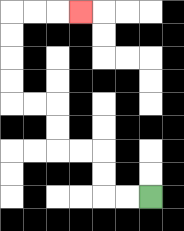{'start': '[6, 8]', 'end': '[3, 0]', 'path_directions': 'L,L,U,U,L,L,U,U,L,L,U,U,U,U,R,R,R', 'path_coordinates': '[[6, 8], [5, 8], [4, 8], [4, 7], [4, 6], [3, 6], [2, 6], [2, 5], [2, 4], [1, 4], [0, 4], [0, 3], [0, 2], [0, 1], [0, 0], [1, 0], [2, 0], [3, 0]]'}